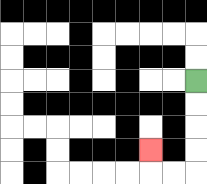{'start': '[8, 3]', 'end': '[6, 6]', 'path_directions': 'D,D,D,D,L,L,U', 'path_coordinates': '[[8, 3], [8, 4], [8, 5], [8, 6], [8, 7], [7, 7], [6, 7], [6, 6]]'}